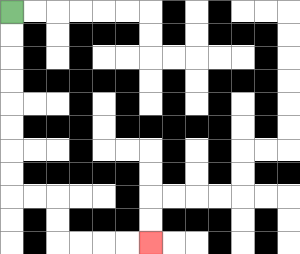{'start': '[0, 0]', 'end': '[6, 10]', 'path_directions': 'D,D,D,D,D,D,D,D,R,R,D,D,R,R,R,R', 'path_coordinates': '[[0, 0], [0, 1], [0, 2], [0, 3], [0, 4], [0, 5], [0, 6], [0, 7], [0, 8], [1, 8], [2, 8], [2, 9], [2, 10], [3, 10], [4, 10], [5, 10], [6, 10]]'}